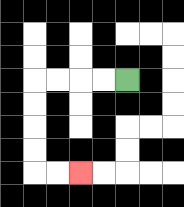{'start': '[5, 3]', 'end': '[3, 7]', 'path_directions': 'L,L,L,L,D,D,D,D,R,R', 'path_coordinates': '[[5, 3], [4, 3], [3, 3], [2, 3], [1, 3], [1, 4], [1, 5], [1, 6], [1, 7], [2, 7], [3, 7]]'}